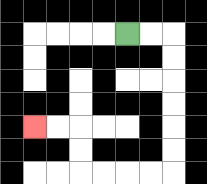{'start': '[5, 1]', 'end': '[1, 5]', 'path_directions': 'R,R,D,D,D,D,D,D,L,L,L,L,U,U,L,L', 'path_coordinates': '[[5, 1], [6, 1], [7, 1], [7, 2], [7, 3], [7, 4], [7, 5], [7, 6], [7, 7], [6, 7], [5, 7], [4, 7], [3, 7], [3, 6], [3, 5], [2, 5], [1, 5]]'}